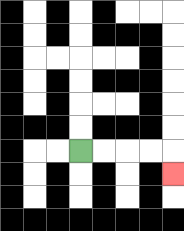{'start': '[3, 6]', 'end': '[7, 7]', 'path_directions': 'R,R,R,R,D', 'path_coordinates': '[[3, 6], [4, 6], [5, 6], [6, 6], [7, 6], [7, 7]]'}